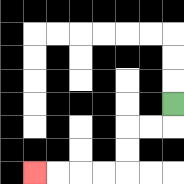{'start': '[7, 4]', 'end': '[1, 7]', 'path_directions': 'D,L,L,D,D,L,L,L,L', 'path_coordinates': '[[7, 4], [7, 5], [6, 5], [5, 5], [5, 6], [5, 7], [4, 7], [3, 7], [2, 7], [1, 7]]'}